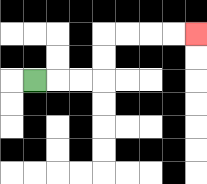{'start': '[1, 3]', 'end': '[8, 1]', 'path_directions': 'R,R,R,U,U,R,R,R,R', 'path_coordinates': '[[1, 3], [2, 3], [3, 3], [4, 3], [4, 2], [4, 1], [5, 1], [6, 1], [7, 1], [8, 1]]'}